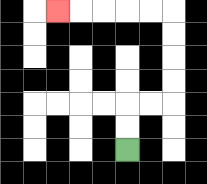{'start': '[5, 6]', 'end': '[2, 0]', 'path_directions': 'U,U,R,R,U,U,U,U,L,L,L,L,L', 'path_coordinates': '[[5, 6], [5, 5], [5, 4], [6, 4], [7, 4], [7, 3], [7, 2], [7, 1], [7, 0], [6, 0], [5, 0], [4, 0], [3, 0], [2, 0]]'}